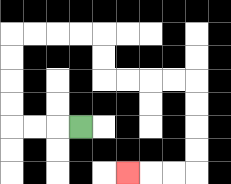{'start': '[3, 5]', 'end': '[5, 7]', 'path_directions': 'L,L,L,U,U,U,U,R,R,R,R,D,D,R,R,R,R,D,D,D,D,L,L,L', 'path_coordinates': '[[3, 5], [2, 5], [1, 5], [0, 5], [0, 4], [0, 3], [0, 2], [0, 1], [1, 1], [2, 1], [3, 1], [4, 1], [4, 2], [4, 3], [5, 3], [6, 3], [7, 3], [8, 3], [8, 4], [8, 5], [8, 6], [8, 7], [7, 7], [6, 7], [5, 7]]'}